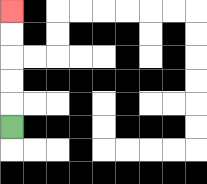{'start': '[0, 5]', 'end': '[0, 0]', 'path_directions': 'U,U,U,U,U', 'path_coordinates': '[[0, 5], [0, 4], [0, 3], [0, 2], [0, 1], [0, 0]]'}